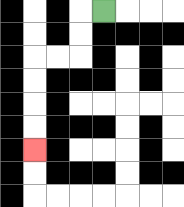{'start': '[4, 0]', 'end': '[1, 6]', 'path_directions': 'L,D,D,L,L,D,D,D,D', 'path_coordinates': '[[4, 0], [3, 0], [3, 1], [3, 2], [2, 2], [1, 2], [1, 3], [1, 4], [1, 5], [1, 6]]'}